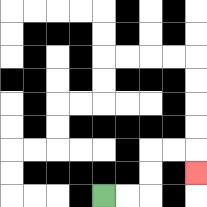{'start': '[4, 8]', 'end': '[8, 7]', 'path_directions': 'R,R,U,U,R,R,D', 'path_coordinates': '[[4, 8], [5, 8], [6, 8], [6, 7], [6, 6], [7, 6], [8, 6], [8, 7]]'}